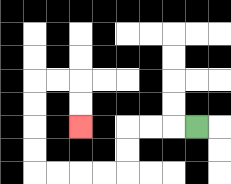{'start': '[8, 5]', 'end': '[3, 5]', 'path_directions': 'L,L,L,D,D,L,L,L,L,U,U,U,U,R,R,D,D', 'path_coordinates': '[[8, 5], [7, 5], [6, 5], [5, 5], [5, 6], [5, 7], [4, 7], [3, 7], [2, 7], [1, 7], [1, 6], [1, 5], [1, 4], [1, 3], [2, 3], [3, 3], [3, 4], [3, 5]]'}